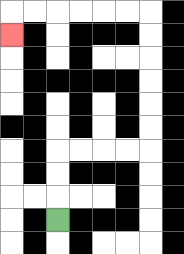{'start': '[2, 9]', 'end': '[0, 1]', 'path_directions': 'U,U,U,R,R,R,R,U,U,U,U,U,U,L,L,L,L,L,L,D', 'path_coordinates': '[[2, 9], [2, 8], [2, 7], [2, 6], [3, 6], [4, 6], [5, 6], [6, 6], [6, 5], [6, 4], [6, 3], [6, 2], [6, 1], [6, 0], [5, 0], [4, 0], [3, 0], [2, 0], [1, 0], [0, 0], [0, 1]]'}